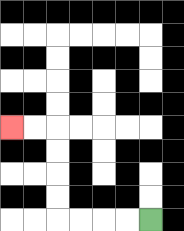{'start': '[6, 9]', 'end': '[0, 5]', 'path_directions': 'L,L,L,L,U,U,U,U,L,L', 'path_coordinates': '[[6, 9], [5, 9], [4, 9], [3, 9], [2, 9], [2, 8], [2, 7], [2, 6], [2, 5], [1, 5], [0, 5]]'}